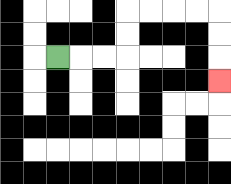{'start': '[2, 2]', 'end': '[9, 3]', 'path_directions': 'R,R,R,U,U,R,R,R,R,D,D,D', 'path_coordinates': '[[2, 2], [3, 2], [4, 2], [5, 2], [5, 1], [5, 0], [6, 0], [7, 0], [8, 0], [9, 0], [9, 1], [9, 2], [9, 3]]'}